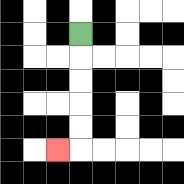{'start': '[3, 1]', 'end': '[2, 6]', 'path_directions': 'D,D,D,D,D,L', 'path_coordinates': '[[3, 1], [3, 2], [3, 3], [3, 4], [3, 5], [3, 6], [2, 6]]'}